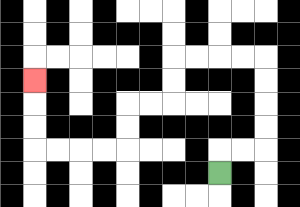{'start': '[9, 7]', 'end': '[1, 3]', 'path_directions': 'U,R,R,U,U,U,U,L,L,L,L,D,D,L,L,D,D,L,L,L,L,U,U,U', 'path_coordinates': '[[9, 7], [9, 6], [10, 6], [11, 6], [11, 5], [11, 4], [11, 3], [11, 2], [10, 2], [9, 2], [8, 2], [7, 2], [7, 3], [7, 4], [6, 4], [5, 4], [5, 5], [5, 6], [4, 6], [3, 6], [2, 6], [1, 6], [1, 5], [1, 4], [1, 3]]'}